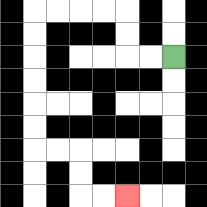{'start': '[7, 2]', 'end': '[5, 8]', 'path_directions': 'L,L,U,U,L,L,L,L,D,D,D,D,D,D,R,R,D,D,R,R', 'path_coordinates': '[[7, 2], [6, 2], [5, 2], [5, 1], [5, 0], [4, 0], [3, 0], [2, 0], [1, 0], [1, 1], [1, 2], [1, 3], [1, 4], [1, 5], [1, 6], [2, 6], [3, 6], [3, 7], [3, 8], [4, 8], [5, 8]]'}